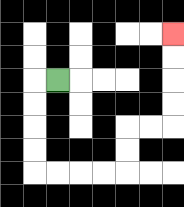{'start': '[2, 3]', 'end': '[7, 1]', 'path_directions': 'L,D,D,D,D,R,R,R,R,U,U,R,R,U,U,U,U', 'path_coordinates': '[[2, 3], [1, 3], [1, 4], [1, 5], [1, 6], [1, 7], [2, 7], [3, 7], [4, 7], [5, 7], [5, 6], [5, 5], [6, 5], [7, 5], [7, 4], [7, 3], [7, 2], [7, 1]]'}